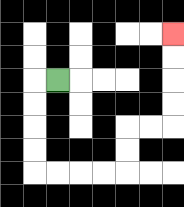{'start': '[2, 3]', 'end': '[7, 1]', 'path_directions': 'L,D,D,D,D,R,R,R,R,U,U,R,R,U,U,U,U', 'path_coordinates': '[[2, 3], [1, 3], [1, 4], [1, 5], [1, 6], [1, 7], [2, 7], [3, 7], [4, 7], [5, 7], [5, 6], [5, 5], [6, 5], [7, 5], [7, 4], [7, 3], [7, 2], [7, 1]]'}